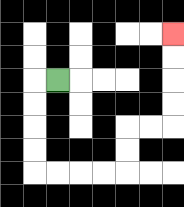{'start': '[2, 3]', 'end': '[7, 1]', 'path_directions': 'L,D,D,D,D,R,R,R,R,U,U,R,R,U,U,U,U', 'path_coordinates': '[[2, 3], [1, 3], [1, 4], [1, 5], [1, 6], [1, 7], [2, 7], [3, 7], [4, 7], [5, 7], [5, 6], [5, 5], [6, 5], [7, 5], [7, 4], [7, 3], [7, 2], [7, 1]]'}